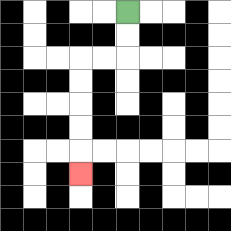{'start': '[5, 0]', 'end': '[3, 7]', 'path_directions': 'D,D,L,L,D,D,D,D,D', 'path_coordinates': '[[5, 0], [5, 1], [5, 2], [4, 2], [3, 2], [3, 3], [3, 4], [3, 5], [3, 6], [3, 7]]'}